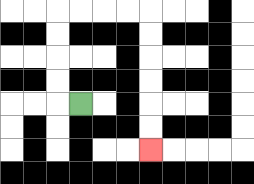{'start': '[3, 4]', 'end': '[6, 6]', 'path_directions': 'L,U,U,U,U,R,R,R,R,D,D,D,D,D,D', 'path_coordinates': '[[3, 4], [2, 4], [2, 3], [2, 2], [2, 1], [2, 0], [3, 0], [4, 0], [5, 0], [6, 0], [6, 1], [6, 2], [6, 3], [6, 4], [6, 5], [6, 6]]'}